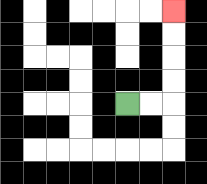{'start': '[5, 4]', 'end': '[7, 0]', 'path_directions': 'R,R,U,U,U,U', 'path_coordinates': '[[5, 4], [6, 4], [7, 4], [7, 3], [7, 2], [7, 1], [7, 0]]'}